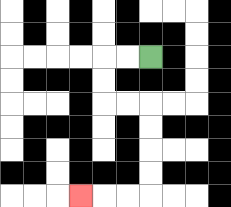{'start': '[6, 2]', 'end': '[3, 8]', 'path_directions': 'L,L,D,D,R,R,D,D,D,D,L,L,L', 'path_coordinates': '[[6, 2], [5, 2], [4, 2], [4, 3], [4, 4], [5, 4], [6, 4], [6, 5], [6, 6], [6, 7], [6, 8], [5, 8], [4, 8], [3, 8]]'}